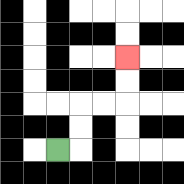{'start': '[2, 6]', 'end': '[5, 2]', 'path_directions': 'R,U,U,R,R,U,U', 'path_coordinates': '[[2, 6], [3, 6], [3, 5], [3, 4], [4, 4], [5, 4], [5, 3], [5, 2]]'}